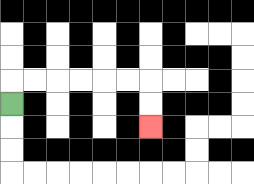{'start': '[0, 4]', 'end': '[6, 5]', 'path_directions': 'U,R,R,R,R,R,R,D,D', 'path_coordinates': '[[0, 4], [0, 3], [1, 3], [2, 3], [3, 3], [4, 3], [5, 3], [6, 3], [6, 4], [6, 5]]'}